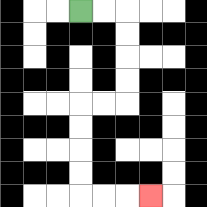{'start': '[3, 0]', 'end': '[6, 8]', 'path_directions': 'R,R,D,D,D,D,L,L,D,D,D,D,R,R,R', 'path_coordinates': '[[3, 0], [4, 0], [5, 0], [5, 1], [5, 2], [5, 3], [5, 4], [4, 4], [3, 4], [3, 5], [3, 6], [3, 7], [3, 8], [4, 8], [5, 8], [6, 8]]'}